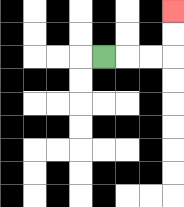{'start': '[4, 2]', 'end': '[7, 0]', 'path_directions': 'R,R,R,U,U', 'path_coordinates': '[[4, 2], [5, 2], [6, 2], [7, 2], [7, 1], [7, 0]]'}